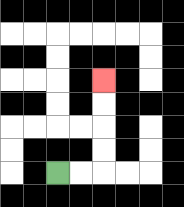{'start': '[2, 7]', 'end': '[4, 3]', 'path_directions': 'R,R,U,U,U,U', 'path_coordinates': '[[2, 7], [3, 7], [4, 7], [4, 6], [4, 5], [4, 4], [4, 3]]'}